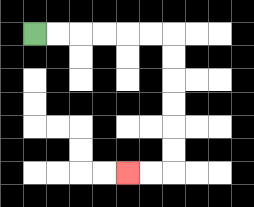{'start': '[1, 1]', 'end': '[5, 7]', 'path_directions': 'R,R,R,R,R,R,D,D,D,D,D,D,L,L', 'path_coordinates': '[[1, 1], [2, 1], [3, 1], [4, 1], [5, 1], [6, 1], [7, 1], [7, 2], [7, 3], [7, 4], [7, 5], [7, 6], [7, 7], [6, 7], [5, 7]]'}